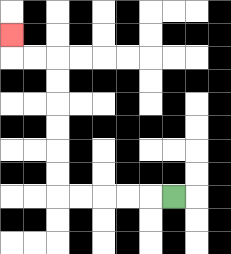{'start': '[7, 8]', 'end': '[0, 1]', 'path_directions': 'L,L,L,L,L,U,U,U,U,U,U,L,L,U', 'path_coordinates': '[[7, 8], [6, 8], [5, 8], [4, 8], [3, 8], [2, 8], [2, 7], [2, 6], [2, 5], [2, 4], [2, 3], [2, 2], [1, 2], [0, 2], [0, 1]]'}